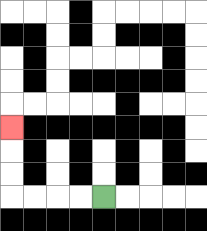{'start': '[4, 8]', 'end': '[0, 5]', 'path_directions': 'L,L,L,L,U,U,U', 'path_coordinates': '[[4, 8], [3, 8], [2, 8], [1, 8], [0, 8], [0, 7], [0, 6], [0, 5]]'}